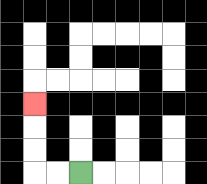{'start': '[3, 7]', 'end': '[1, 4]', 'path_directions': 'L,L,U,U,U', 'path_coordinates': '[[3, 7], [2, 7], [1, 7], [1, 6], [1, 5], [1, 4]]'}